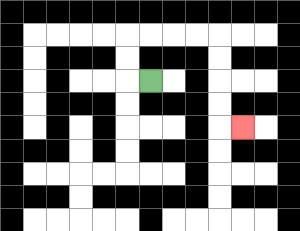{'start': '[6, 3]', 'end': '[10, 5]', 'path_directions': 'L,U,U,R,R,R,R,D,D,D,D,R', 'path_coordinates': '[[6, 3], [5, 3], [5, 2], [5, 1], [6, 1], [7, 1], [8, 1], [9, 1], [9, 2], [9, 3], [9, 4], [9, 5], [10, 5]]'}